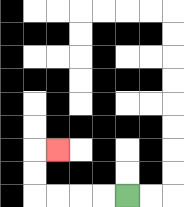{'start': '[5, 8]', 'end': '[2, 6]', 'path_directions': 'L,L,L,L,U,U,R', 'path_coordinates': '[[5, 8], [4, 8], [3, 8], [2, 8], [1, 8], [1, 7], [1, 6], [2, 6]]'}